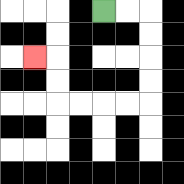{'start': '[4, 0]', 'end': '[1, 2]', 'path_directions': 'R,R,D,D,D,D,L,L,L,L,U,U,L', 'path_coordinates': '[[4, 0], [5, 0], [6, 0], [6, 1], [6, 2], [6, 3], [6, 4], [5, 4], [4, 4], [3, 4], [2, 4], [2, 3], [2, 2], [1, 2]]'}